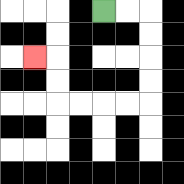{'start': '[4, 0]', 'end': '[1, 2]', 'path_directions': 'R,R,D,D,D,D,L,L,L,L,U,U,L', 'path_coordinates': '[[4, 0], [5, 0], [6, 0], [6, 1], [6, 2], [6, 3], [6, 4], [5, 4], [4, 4], [3, 4], [2, 4], [2, 3], [2, 2], [1, 2]]'}